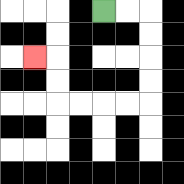{'start': '[4, 0]', 'end': '[1, 2]', 'path_directions': 'R,R,D,D,D,D,L,L,L,L,U,U,L', 'path_coordinates': '[[4, 0], [5, 0], [6, 0], [6, 1], [6, 2], [6, 3], [6, 4], [5, 4], [4, 4], [3, 4], [2, 4], [2, 3], [2, 2], [1, 2]]'}